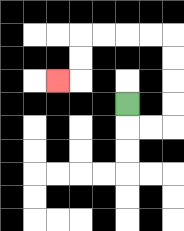{'start': '[5, 4]', 'end': '[2, 3]', 'path_directions': 'D,R,R,U,U,U,U,L,L,L,L,D,D,L', 'path_coordinates': '[[5, 4], [5, 5], [6, 5], [7, 5], [7, 4], [7, 3], [7, 2], [7, 1], [6, 1], [5, 1], [4, 1], [3, 1], [3, 2], [3, 3], [2, 3]]'}